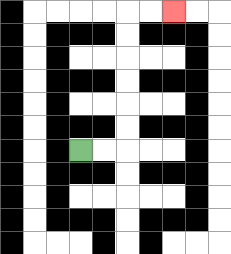{'start': '[3, 6]', 'end': '[7, 0]', 'path_directions': 'R,R,U,U,U,U,U,U,R,R', 'path_coordinates': '[[3, 6], [4, 6], [5, 6], [5, 5], [5, 4], [5, 3], [5, 2], [5, 1], [5, 0], [6, 0], [7, 0]]'}